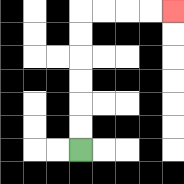{'start': '[3, 6]', 'end': '[7, 0]', 'path_directions': 'U,U,U,U,U,U,R,R,R,R', 'path_coordinates': '[[3, 6], [3, 5], [3, 4], [3, 3], [3, 2], [3, 1], [3, 0], [4, 0], [5, 0], [6, 0], [7, 0]]'}